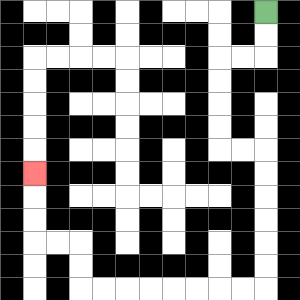{'start': '[11, 0]', 'end': '[1, 7]', 'path_directions': 'D,D,L,L,D,D,D,D,R,R,D,D,D,D,D,D,L,L,L,L,L,L,L,L,U,U,L,L,U,U,U', 'path_coordinates': '[[11, 0], [11, 1], [11, 2], [10, 2], [9, 2], [9, 3], [9, 4], [9, 5], [9, 6], [10, 6], [11, 6], [11, 7], [11, 8], [11, 9], [11, 10], [11, 11], [11, 12], [10, 12], [9, 12], [8, 12], [7, 12], [6, 12], [5, 12], [4, 12], [3, 12], [3, 11], [3, 10], [2, 10], [1, 10], [1, 9], [1, 8], [1, 7]]'}